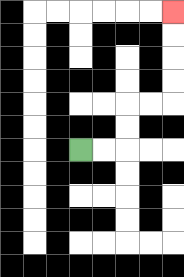{'start': '[3, 6]', 'end': '[7, 0]', 'path_directions': 'R,R,U,U,R,R,U,U,U,U', 'path_coordinates': '[[3, 6], [4, 6], [5, 6], [5, 5], [5, 4], [6, 4], [7, 4], [7, 3], [7, 2], [7, 1], [7, 0]]'}